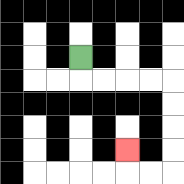{'start': '[3, 2]', 'end': '[5, 6]', 'path_directions': 'D,R,R,R,R,D,D,D,D,L,L,U', 'path_coordinates': '[[3, 2], [3, 3], [4, 3], [5, 3], [6, 3], [7, 3], [7, 4], [7, 5], [7, 6], [7, 7], [6, 7], [5, 7], [5, 6]]'}